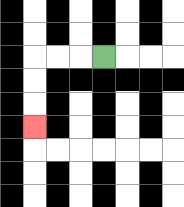{'start': '[4, 2]', 'end': '[1, 5]', 'path_directions': 'L,L,L,D,D,D', 'path_coordinates': '[[4, 2], [3, 2], [2, 2], [1, 2], [1, 3], [1, 4], [1, 5]]'}